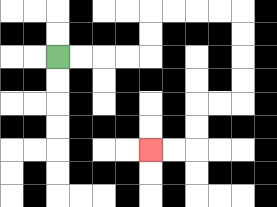{'start': '[2, 2]', 'end': '[6, 6]', 'path_directions': 'R,R,R,R,U,U,R,R,R,R,D,D,D,D,L,L,D,D,L,L', 'path_coordinates': '[[2, 2], [3, 2], [4, 2], [5, 2], [6, 2], [6, 1], [6, 0], [7, 0], [8, 0], [9, 0], [10, 0], [10, 1], [10, 2], [10, 3], [10, 4], [9, 4], [8, 4], [8, 5], [8, 6], [7, 6], [6, 6]]'}